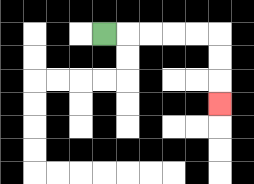{'start': '[4, 1]', 'end': '[9, 4]', 'path_directions': 'R,R,R,R,R,D,D,D', 'path_coordinates': '[[4, 1], [5, 1], [6, 1], [7, 1], [8, 1], [9, 1], [9, 2], [9, 3], [9, 4]]'}